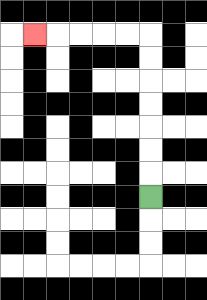{'start': '[6, 8]', 'end': '[1, 1]', 'path_directions': 'U,U,U,U,U,U,U,L,L,L,L,L', 'path_coordinates': '[[6, 8], [6, 7], [6, 6], [6, 5], [6, 4], [6, 3], [6, 2], [6, 1], [5, 1], [4, 1], [3, 1], [2, 1], [1, 1]]'}